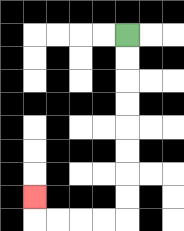{'start': '[5, 1]', 'end': '[1, 8]', 'path_directions': 'D,D,D,D,D,D,D,D,L,L,L,L,U', 'path_coordinates': '[[5, 1], [5, 2], [5, 3], [5, 4], [5, 5], [5, 6], [5, 7], [5, 8], [5, 9], [4, 9], [3, 9], [2, 9], [1, 9], [1, 8]]'}